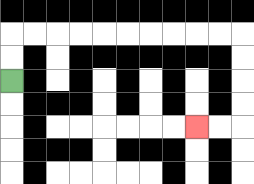{'start': '[0, 3]', 'end': '[8, 5]', 'path_directions': 'U,U,R,R,R,R,R,R,R,R,R,R,D,D,D,D,L,L', 'path_coordinates': '[[0, 3], [0, 2], [0, 1], [1, 1], [2, 1], [3, 1], [4, 1], [5, 1], [6, 1], [7, 1], [8, 1], [9, 1], [10, 1], [10, 2], [10, 3], [10, 4], [10, 5], [9, 5], [8, 5]]'}